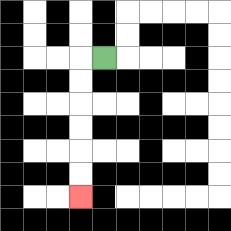{'start': '[4, 2]', 'end': '[3, 8]', 'path_directions': 'L,D,D,D,D,D,D', 'path_coordinates': '[[4, 2], [3, 2], [3, 3], [3, 4], [3, 5], [3, 6], [3, 7], [3, 8]]'}